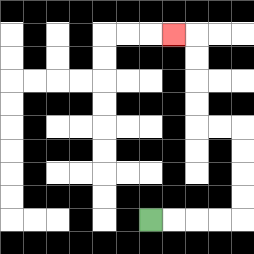{'start': '[6, 9]', 'end': '[7, 1]', 'path_directions': 'R,R,R,R,U,U,U,U,L,L,U,U,U,U,L', 'path_coordinates': '[[6, 9], [7, 9], [8, 9], [9, 9], [10, 9], [10, 8], [10, 7], [10, 6], [10, 5], [9, 5], [8, 5], [8, 4], [8, 3], [8, 2], [8, 1], [7, 1]]'}